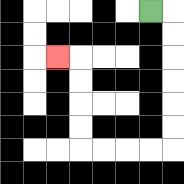{'start': '[6, 0]', 'end': '[2, 2]', 'path_directions': 'R,D,D,D,D,D,D,L,L,L,L,U,U,U,U,L', 'path_coordinates': '[[6, 0], [7, 0], [7, 1], [7, 2], [7, 3], [7, 4], [7, 5], [7, 6], [6, 6], [5, 6], [4, 6], [3, 6], [3, 5], [3, 4], [3, 3], [3, 2], [2, 2]]'}